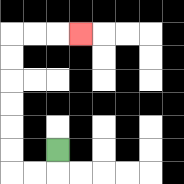{'start': '[2, 6]', 'end': '[3, 1]', 'path_directions': 'D,L,L,U,U,U,U,U,U,R,R,R', 'path_coordinates': '[[2, 6], [2, 7], [1, 7], [0, 7], [0, 6], [0, 5], [0, 4], [0, 3], [0, 2], [0, 1], [1, 1], [2, 1], [3, 1]]'}